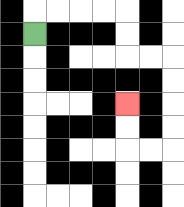{'start': '[1, 1]', 'end': '[5, 4]', 'path_directions': 'U,R,R,R,R,D,D,R,R,D,D,D,D,L,L,U,U', 'path_coordinates': '[[1, 1], [1, 0], [2, 0], [3, 0], [4, 0], [5, 0], [5, 1], [5, 2], [6, 2], [7, 2], [7, 3], [7, 4], [7, 5], [7, 6], [6, 6], [5, 6], [5, 5], [5, 4]]'}